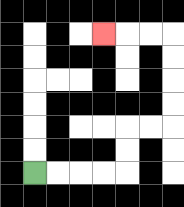{'start': '[1, 7]', 'end': '[4, 1]', 'path_directions': 'R,R,R,R,U,U,R,R,U,U,U,U,L,L,L', 'path_coordinates': '[[1, 7], [2, 7], [3, 7], [4, 7], [5, 7], [5, 6], [5, 5], [6, 5], [7, 5], [7, 4], [7, 3], [7, 2], [7, 1], [6, 1], [5, 1], [4, 1]]'}